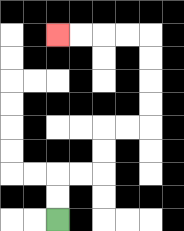{'start': '[2, 9]', 'end': '[2, 1]', 'path_directions': 'U,U,R,R,U,U,R,R,U,U,U,U,L,L,L,L', 'path_coordinates': '[[2, 9], [2, 8], [2, 7], [3, 7], [4, 7], [4, 6], [4, 5], [5, 5], [6, 5], [6, 4], [6, 3], [6, 2], [6, 1], [5, 1], [4, 1], [3, 1], [2, 1]]'}